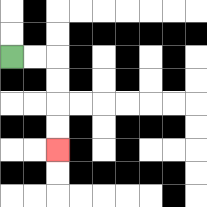{'start': '[0, 2]', 'end': '[2, 6]', 'path_directions': 'R,R,D,D,D,D', 'path_coordinates': '[[0, 2], [1, 2], [2, 2], [2, 3], [2, 4], [2, 5], [2, 6]]'}